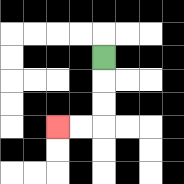{'start': '[4, 2]', 'end': '[2, 5]', 'path_directions': 'D,D,D,L,L', 'path_coordinates': '[[4, 2], [4, 3], [4, 4], [4, 5], [3, 5], [2, 5]]'}